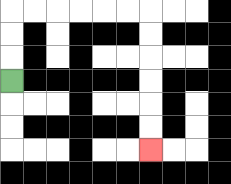{'start': '[0, 3]', 'end': '[6, 6]', 'path_directions': 'U,U,U,R,R,R,R,R,R,D,D,D,D,D,D', 'path_coordinates': '[[0, 3], [0, 2], [0, 1], [0, 0], [1, 0], [2, 0], [3, 0], [4, 0], [5, 0], [6, 0], [6, 1], [6, 2], [6, 3], [6, 4], [6, 5], [6, 6]]'}